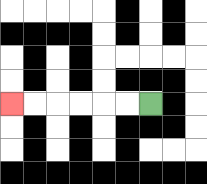{'start': '[6, 4]', 'end': '[0, 4]', 'path_directions': 'L,L,L,L,L,L', 'path_coordinates': '[[6, 4], [5, 4], [4, 4], [3, 4], [2, 4], [1, 4], [0, 4]]'}